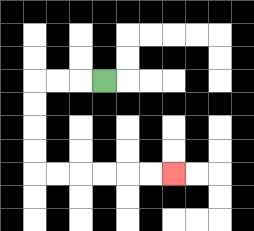{'start': '[4, 3]', 'end': '[7, 7]', 'path_directions': 'L,L,L,D,D,D,D,R,R,R,R,R,R', 'path_coordinates': '[[4, 3], [3, 3], [2, 3], [1, 3], [1, 4], [1, 5], [1, 6], [1, 7], [2, 7], [3, 7], [4, 7], [5, 7], [6, 7], [7, 7]]'}